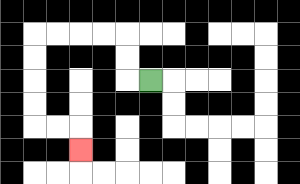{'start': '[6, 3]', 'end': '[3, 6]', 'path_directions': 'L,U,U,L,L,L,L,D,D,D,D,R,R,D', 'path_coordinates': '[[6, 3], [5, 3], [5, 2], [5, 1], [4, 1], [3, 1], [2, 1], [1, 1], [1, 2], [1, 3], [1, 4], [1, 5], [2, 5], [3, 5], [3, 6]]'}